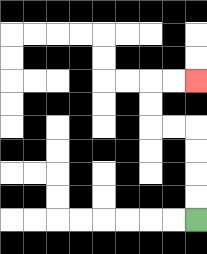{'start': '[8, 9]', 'end': '[8, 3]', 'path_directions': 'U,U,U,U,L,L,U,U,R,R', 'path_coordinates': '[[8, 9], [8, 8], [8, 7], [8, 6], [8, 5], [7, 5], [6, 5], [6, 4], [6, 3], [7, 3], [8, 3]]'}